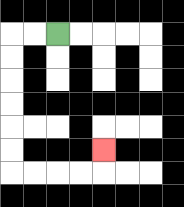{'start': '[2, 1]', 'end': '[4, 6]', 'path_directions': 'L,L,D,D,D,D,D,D,R,R,R,R,U', 'path_coordinates': '[[2, 1], [1, 1], [0, 1], [0, 2], [0, 3], [0, 4], [0, 5], [0, 6], [0, 7], [1, 7], [2, 7], [3, 7], [4, 7], [4, 6]]'}